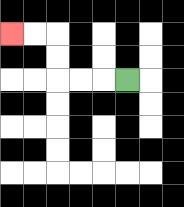{'start': '[5, 3]', 'end': '[0, 1]', 'path_directions': 'L,L,L,U,U,L,L', 'path_coordinates': '[[5, 3], [4, 3], [3, 3], [2, 3], [2, 2], [2, 1], [1, 1], [0, 1]]'}